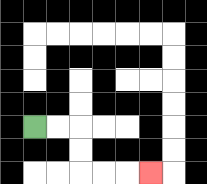{'start': '[1, 5]', 'end': '[6, 7]', 'path_directions': 'R,R,D,D,R,R,R', 'path_coordinates': '[[1, 5], [2, 5], [3, 5], [3, 6], [3, 7], [4, 7], [5, 7], [6, 7]]'}